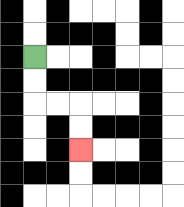{'start': '[1, 2]', 'end': '[3, 6]', 'path_directions': 'D,D,R,R,D,D', 'path_coordinates': '[[1, 2], [1, 3], [1, 4], [2, 4], [3, 4], [3, 5], [3, 6]]'}